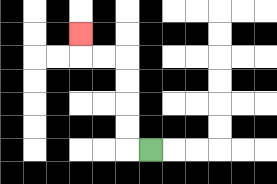{'start': '[6, 6]', 'end': '[3, 1]', 'path_directions': 'L,U,U,U,U,L,L,U', 'path_coordinates': '[[6, 6], [5, 6], [5, 5], [5, 4], [5, 3], [5, 2], [4, 2], [3, 2], [3, 1]]'}